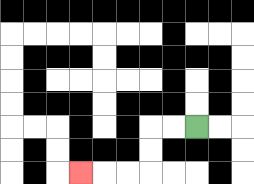{'start': '[8, 5]', 'end': '[3, 7]', 'path_directions': 'L,L,D,D,L,L,L', 'path_coordinates': '[[8, 5], [7, 5], [6, 5], [6, 6], [6, 7], [5, 7], [4, 7], [3, 7]]'}